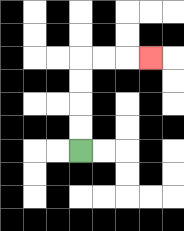{'start': '[3, 6]', 'end': '[6, 2]', 'path_directions': 'U,U,U,U,R,R,R', 'path_coordinates': '[[3, 6], [3, 5], [3, 4], [3, 3], [3, 2], [4, 2], [5, 2], [6, 2]]'}